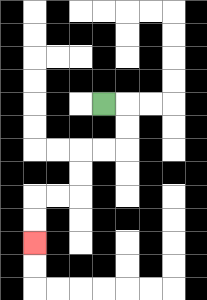{'start': '[4, 4]', 'end': '[1, 10]', 'path_directions': 'R,D,D,L,L,D,D,L,L,D,D', 'path_coordinates': '[[4, 4], [5, 4], [5, 5], [5, 6], [4, 6], [3, 6], [3, 7], [3, 8], [2, 8], [1, 8], [1, 9], [1, 10]]'}